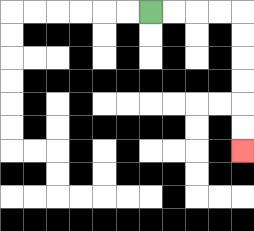{'start': '[6, 0]', 'end': '[10, 6]', 'path_directions': 'R,R,R,R,D,D,D,D,D,D', 'path_coordinates': '[[6, 0], [7, 0], [8, 0], [9, 0], [10, 0], [10, 1], [10, 2], [10, 3], [10, 4], [10, 5], [10, 6]]'}